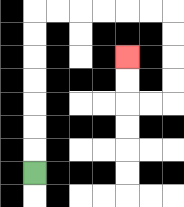{'start': '[1, 7]', 'end': '[5, 2]', 'path_directions': 'U,U,U,U,U,U,U,R,R,R,R,R,R,D,D,D,D,L,L,U,U', 'path_coordinates': '[[1, 7], [1, 6], [1, 5], [1, 4], [1, 3], [1, 2], [1, 1], [1, 0], [2, 0], [3, 0], [4, 0], [5, 0], [6, 0], [7, 0], [7, 1], [7, 2], [7, 3], [7, 4], [6, 4], [5, 4], [5, 3], [5, 2]]'}